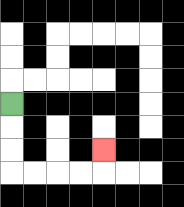{'start': '[0, 4]', 'end': '[4, 6]', 'path_directions': 'D,D,D,R,R,R,R,U', 'path_coordinates': '[[0, 4], [0, 5], [0, 6], [0, 7], [1, 7], [2, 7], [3, 7], [4, 7], [4, 6]]'}